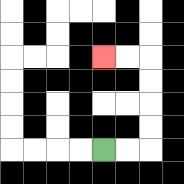{'start': '[4, 6]', 'end': '[4, 2]', 'path_directions': 'R,R,U,U,U,U,L,L', 'path_coordinates': '[[4, 6], [5, 6], [6, 6], [6, 5], [6, 4], [6, 3], [6, 2], [5, 2], [4, 2]]'}